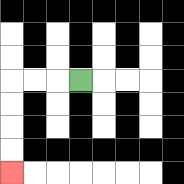{'start': '[3, 3]', 'end': '[0, 7]', 'path_directions': 'L,L,L,D,D,D,D', 'path_coordinates': '[[3, 3], [2, 3], [1, 3], [0, 3], [0, 4], [0, 5], [0, 6], [0, 7]]'}